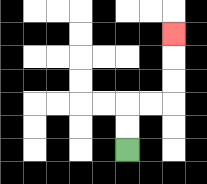{'start': '[5, 6]', 'end': '[7, 1]', 'path_directions': 'U,U,R,R,U,U,U', 'path_coordinates': '[[5, 6], [5, 5], [5, 4], [6, 4], [7, 4], [7, 3], [7, 2], [7, 1]]'}